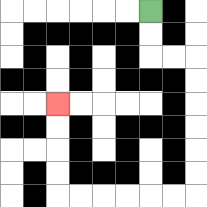{'start': '[6, 0]', 'end': '[2, 4]', 'path_directions': 'D,D,R,R,D,D,D,D,D,D,L,L,L,L,L,L,U,U,U,U', 'path_coordinates': '[[6, 0], [6, 1], [6, 2], [7, 2], [8, 2], [8, 3], [8, 4], [8, 5], [8, 6], [8, 7], [8, 8], [7, 8], [6, 8], [5, 8], [4, 8], [3, 8], [2, 8], [2, 7], [2, 6], [2, 5], [2, 4]]'}